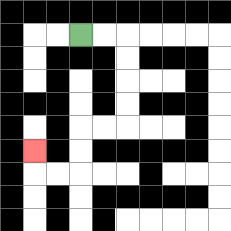{'start': '[3, 1]', 'end': '[1, 6]', 'path_directions': 'R,R,D,D,D,D,L,L,D,D,L,L,U', 'path_coordinates': '[[3, 1], [4, 1], [5, 1], [5, 2], [5, 3], [5, 4], [5, 5], [4, 5], [3, 5], [3, 6], [3, 7], [2, 7], [1, 7], [1, 6]]'}